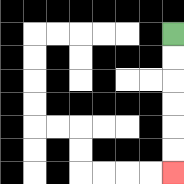{'start': '[7, 1]', 'end': '[7, 7]', 'path_directions': 'D,D,D,D,D,D', 'path_coordinates': '[[7, 1], [7, 2], [7, 3], [7, 4], [7, 5], [7, 6], [7, 7]]'}